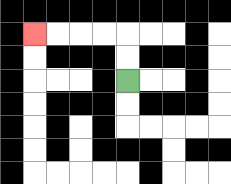{'start': '[5, 3]', 'end': '[1, 1]', 'path_directions': 'U,U,L,L,L,L', 'path_coordinates': '[[5, 3], [5, 2], [5, 1], [4, 1], [3, 1], [2, 1], [1, 1]]'}